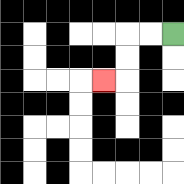{'start': '[7, 1]', 'end': '[4, 3]', 'path_directions': 'L,L,D,D,L', 'path_coordinates': '[[7, 1], [6, 1], [5, 1], [5, 2], [5, 3], [4, 3]]'}